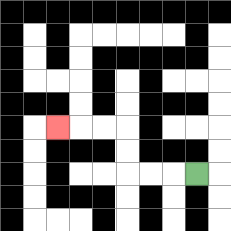{'start': '[8, 7]', 'end': '[2, 5]', 'path_directions': 'L,L,L,U,U,L,L,L', 'path_coordinates': '[[8, 7], [7, 7], [6, 7], [5, 7], [5, 6], [5, 5], [4, 5], [3, 5], [2, 5]]'}